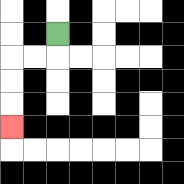{'start': '[2, 1]', 'end': '[0, 5]', 'path_directions': 'D,L,L,D,D,D', 'path_coordinates': '[[2, 1], [2, 2], [1, 2], [0, 2], [0, 3], [0, 4], [0, 5]]'}